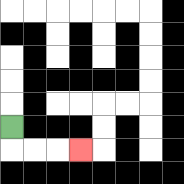{'start': '[0, 5]', 'end': '[3, 6]', 'path_directions': 'D,R,R,R', 'path_coordinates': '[[0, 5], [0, 6], [1, 6], [2, 6], [3, 6]]'}